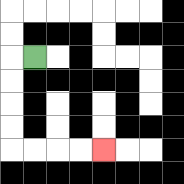{'start': '[1, 2]', 'end': '[4, 6]', 'path_directions': 'L,D,D,D,D,R,R,R,R', 'path_coordinates': '[[1, 2], [0, 2], [0, 3], [0, 4], [0, 5], [0, 6], [1, 6], [2, 6], [3, 6], [4, 6]]'}